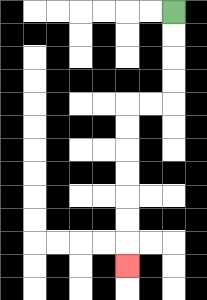{'start': '[7, 0]', 'end': '[5, 11]', 'path_directions': 'D,D,D,D,L,L,D,D,D,D,D,D,D', 'path_coordinates': '[[7, 0], [7, 1], [7, 2], [7, 3], [7, 4], [6, 4], [5, 4], [5, 5], [5, 6], [5, 7], [5, 8], [5, 9], [5, 10], [5, 11]]'}